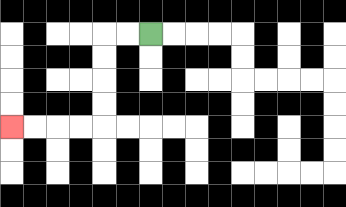{'start': '[6, 1]', 'end': '[0, 5]', 'path_directions': 'L,L,D,D,D,D,L,L,L,L', 'path_coordinates': '[[6, 1], [5, 1], [4, 1], [4, 2], [4, 3], [4, 4], [4, 5], [3, 5], [2, 5], [1, 5], [0, 5]]'}